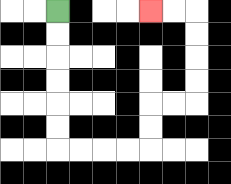{'start': '[2, 0]', 'end': '[6, 0]', 'path_directions': 'D,D,D,D,D,D,R,R,R,R,U,U,R,R,U,U,U,U,L,L', 'path_coordinates': '[[2, 0], [2, 1], [2, 2], [2, 3], [2, 4], [2, 5], [2, 6], [3, 6], [4, 6], [5, 6], [6, 6], [6, 5], [6, 4], [7, 4], [8, 4], [8, 3], [8, 2], [8, 1], [8, 0], [7, 0], [6, 0]]'}